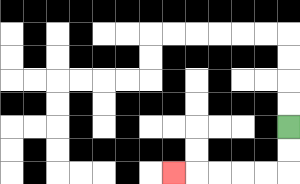{'start': '[12, 5]', 'end': '[7, 7]', 'path_directions': 'D,D,L,L,L,L,L', 'path_coordinates': '[[12, 5], [12, 6], [12, 7], [11, 7], [10, 7], [9, 7], [8, 7], [7, 7]]'}